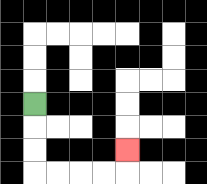{'start': '[1, 4]', 'end': '[5, 6]', 'path_directions': 'D,D,D,R,R,R,R,U', 'path_coordinates': '[[1, 4], [1, 5], [1, 6], [1, 7], [2, 7], [3, 7], [4, 7], [5, 7], [5, 6]]'}